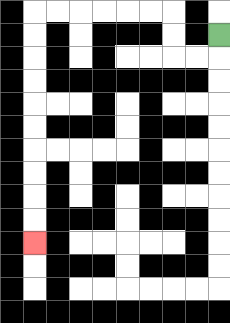{'start': '[9, 1]', 'end': '[1, 10]', 'path_directions': 'D,L,L,U,U,L,L,L,L,L,L,D,D,D,D,D,D,D,D,D,D', 'path_coordinates': '[[9, 1], [9, 2], [8, 2], [7, 2], [7, 1], [7, 0], [6, 0], [5, 0], [4, 0], [3, 0], [2, 0], [1, 0], [1, 1], [1, 2], [1, 3], [1, 4], [1, 5], [1, 6], [1, 7], [1, 8], [1, 9], [1, 10]]'}